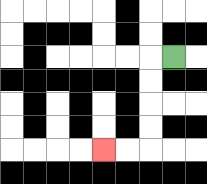{'start': '[7, 2]', 'end': '[4, 6]', 'path_directions': 'L,D,D,D,D,L,L', 'path_coordinates': '[[7, 2], [6, 2], [6, 3], [6, 4], [6, 5], [6, 6], [5, 6], [4, 6]]'}